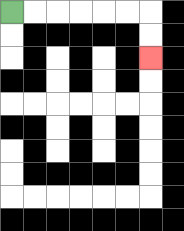{'start': '[0, 0]', 'end': '[6, 2]', 'path_directions': 'R,R,R,R,R,R,D,D', 'path_coordinates': '[[0, 0], [1, 0], [2, 0], [3, 0], [4, 0], [5, 0], [6, 0], [6, 1], [6, 2]]'}